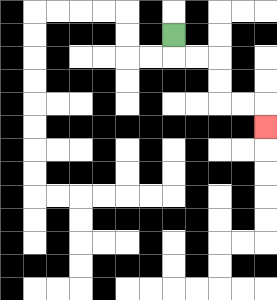{'start': '[7, 1]', 'end': '[11, 5]', 'path_directions': 'D,R,R,D,D,R,R,D', 'path_coordinates': '[[7, 1], [7, 2], [8, 2], [9, 2], [9, 3], [9, 4], [10, 4], [11, 4], [11, 5]]'}